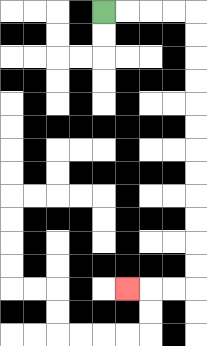{'start': '[4, 0]', 'end': '[5, 12]', 'path_directions': 'R,R,R,R,D,D,D,D,D,D,D,D,D,D,D,D,L,L,L', 'path_coordinates': '[[4, 0], [5, 0], [6, 0], [7, 0], [8, 0], [8, 1], [8, 2], [8, 3], [8, 4], [8, 5], [8, 6], [8, 7], [8, 8], [8, 9], [8, 10], [8, 11], [8, 12], [7, 12], [6, 12], [5, 12]]'}